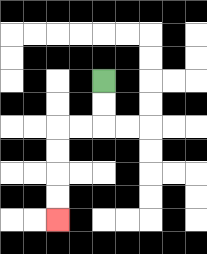{'start': '[4, 3]', 'end': '[2, 9]', 'path_directions': 'D,D,L,L,D,D,D,D', 'path_coordinates': '[[4, 3], [4, 4], [4, 5], [3, 5], [2, 5], [2, 6], [2, 7], [2, 8], [2, 9]]'}